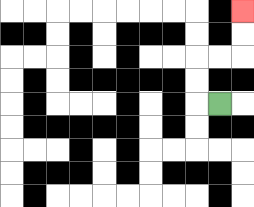{'start': '[9, 4]', 'end': '[10, 0]', 'path_directions': 'L,U,U,R,R,U,U', 'path_coordinates': '[[9, 4], [8, 4], [8, 3], [8, 2], [9, 2], [10, 2], [10, 1], [10, 0]]'}